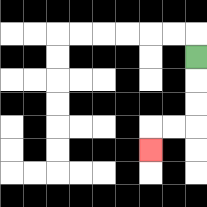{'start': '[8, 2]', 'end': '[6, 6]', 'path_directions': 'D,D,D,L,L,D', 'path_coordinates': '[[8, 2], [8, 3], [8, 4], [8, 5], [7, 5], [6, 5], [6, 6]]'}